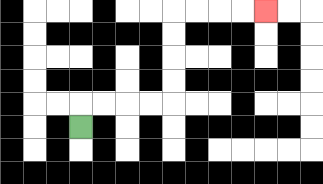{'start': '[3, 5]', 'end': '[11, 0]', 'path_directions': 'U,R,R,R,R,U,U,U,U,R,R,R,R', 'path_coordinates': '[[3, 5], [3, 4], [4, 4], [5, 4], [6, 4], [7, 4], [7, 3], [7, 2], [7, 1], [7, 0], [8, 0], [9, 0], [10, 0], [11, 0]]'}